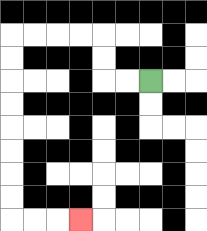{'start': '[6, 3]', 'end': '[3, 9]', 'path_directions': 'L,L,U,U,L,L,L,L,D,D,D,D,D,D,D,D,R,R,R', 'path_coordinates': '[[6, 3], [5, 3], [4, 3], [4, 2], [4, 1], [3, 1], [2, 1], [1, 1], [0, 1], [0, 2], [0, 3], [0, 4], [0, 5], [0, 6], [0, 7], [0, 8], [0, 9], [1, 9], [2, 9], [3, 9]]'}